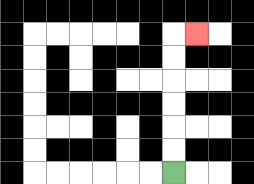{'start': '[7, 7]', 'end': '[8, 1]', 'path_directions': 'U,U,U,U,U,U,R', 'path_coordinates': '[[7, 7], [7, 6], [7, 5], [7, 4], [7, 3], [7, 2], [7, 1], [8, 1]]'}